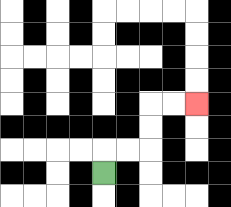{'start': '[4, 7]', 'end': '[8, 4]', 'path_directions': 'U,R,R,U,U,R,R', 'path_coordinates': '[[4, 7], [4, 6], [5, 6], [6, 6], [6, 5], [6, 4], [7, 4], [8, 4]]'}